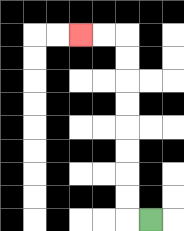{'start': '[6, 9]', 'end': '[3, 1]', 'path_directions': 'L,U,U,U,U,U,U,U,U,L,L', 'path_coordinates': '[[6, 9], [5, 9], [5, 8], [5, 7], [5, 6], [5, 5], [5, 4], [5, 3], [5, 2], [5, 1], [4, 1], [3, 1]]'}